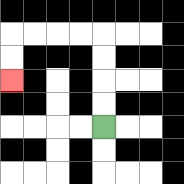{'start': '[4, 5]', 'end': '[0, 3]', 'path_directions': 'U,U,U,U,L,L,L,L,D,D', 'path_coordinates': '[[4, 5], [4, 4], [4, 3], [4, 2], [4, 1], [3, 1], [2, 1], [1, 1], [0, 1], [0, 2], [0, 3]]'}